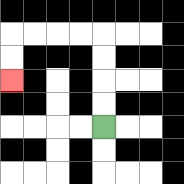{'start': '[4, 5]', 'end': '[0, 3]', 'path_directions': 'U,U,U,U,L,L,L,L,D,D', 'path_coordinates': '[[4, 5], [4, 4], [4, 3], [4, 2], [4, 1], [3, 1], [2, 1], [1, 1], [0, 1], [0, 2], [0, 3]]'}